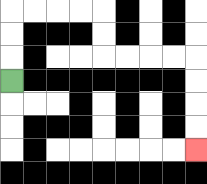{'start': '[0, 3]', 'end': '[8, 6]', 'path_directions': 'U,U,U,R,R,R,R,D,D,R,R,R,R,D,D,D,D', 'path_coordinates': '[[0, 3], [0, 2], [0, 1], [0, 0], [1, 0], [2, 0], [3, 0], [4, 0], [4, 1], [4, 2], [5, 2], [6, 2], [7, 2], [8, 2], [8, 3], [8, 4], [8, 5], [8, 6]]'}